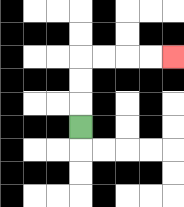{'start': '[3, 5]', 'end': '[7, 2]', 'path_directions': 'U,U,U,R,R,R,R', 'path_coordinates': '[[3, 5], [3, 4], [3, 3], [3, 2], [4, 2], [5, 2], [6, 2], [7, 2]]'}